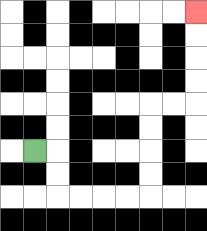{'start': '[1, 6]', 'end': '[8, 0]', 'path_directions': 'R,D,D,R,R,R,R,U,U,U,U,R,R,U,U,U,U', 'path_coordinates': '[[1, 6], [2, 6], [2, 7], [2, 8], [3, 8], [4, 8], [5, 8], [6, 8], [6, 7], [6, 6], [6, 5], [6, 4], [7, 4], [8, 4], [8, 3], [8, 2], [8, 1], [8, 0]]'}